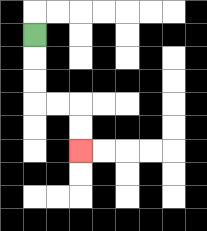{'start': '[1, 1]', 'end': '[3, 6]', 'path_directions': 'D,D,D,R,R,D,D', 'path_coordinates': '[[1, 1], [1, 2], [1, 3], [1, 4], [2, 4], [3, 4], [3, 5], [3, 6]]'}